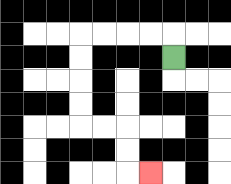{'start': '[7, 2]', 'end': '[6, 7]', 'path_directions': 'U,L,L,L,L,D,D,D,D,R,R,D,D,R', 'path_coordinates': '[[7, 2], [7, 1], [6, 1], [5, 1], [4, 1], [3, 1], [3, 2], [3, 3], [3, 4], [3, 5], [4, 5], [5, 5], [5, 6], [5, 7], [6, 7]]'}